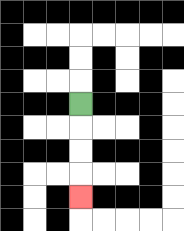{'start': '[3, 4]', 'end': '[3, 8]', 'path_directions': 'D,D,D,D', 'path_coordinates': '[[3, 4], [3, 5], [3, 6], [3, 7], [3, 8]]'}